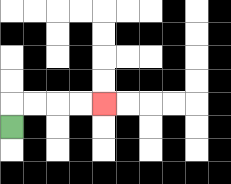{'start': '[0, 5]', 'end': '[4, 4]', 'path_directions': 'U,R,R,R,R', 'path_coordinates': '[[0, 5], [0, 4], [1, 4], [2, 4], [3, 4], [4, 4]]'}